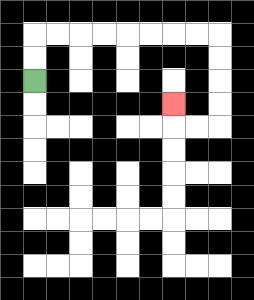{'start': '[1, 3]', 'end': '[7, 4]', 'path_directions': 'U,U,R,R,R,R,R,R,R,R,D,D,D,D,L,L,U', 'path_coordinates': '[[1, 3], [1, 2], [1, 1], [2, 1], [3, 1], [4, 1], [5, 1], [6, 1], [7, 1], [8, 1], [9, 1], [9, 2], [9, 3], [9, 4], [9, 5], [8, 5], [7, 5], [7, 4]]'}